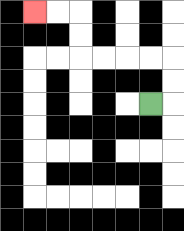{'start': '[6, 4]', 'end': '[1, 0]', 'path_directions': 'R,U,U,L,L,L,L,U,U,L,L', 'path_coordinates': '[[6, 4], [7, 4], [7, 3], [7, 2], [6, 2], [5, 2], [4, 2], [3, 2], [3, 1], [3, 0], [2, 0], [1, 0]]'}